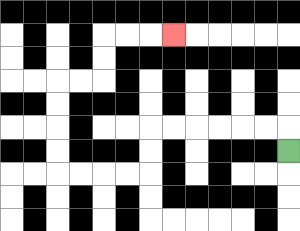{'start': '[12, 6]', 'end': '[7, 1]', 'path_directions': 'U,L,L,L,L,L,L,D,D,L,L,L,L,U,U,U,U,R,R,U,U,R,R,R', 'path_coordinates': '[[12, 6], [12, 5], [11, 5], [10, 5], [9, 5], [8, 5], [7, 5], [6, 5], [6, 6], [6, 7], [5, 7], [4, 7], [3, 7], [2, 7], [2, 6], [2, 5], [2, 4], [2, 3], [3, 3], [4, 3], [4, 2], [4, 1], [5, 1], [6, 1], [7, 1]]'}